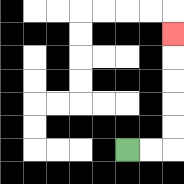{'start': '[5, 6]', 'end': '[7, 1]', 'path_directions': 'R,R,U,U,U,U,U', 'path_coordinates': '[[5, 6], [6, 6], [7, 6], [7, 5], [7, 4], [7, 3], [7, 2], [7, 1]]'}